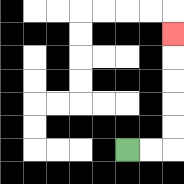{'start': '[5, 6]', 'end': '[7, 1]', 'path_directions': 'R,R,U,U,U,U,U', 'path_coordinates': '[[5, 6], [6, 6], [7, 6], [7, 5], [7, 4], [7, 3], [7, 2], [7, 1]]'}